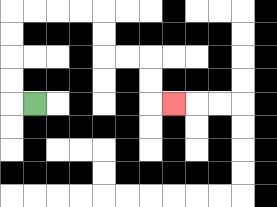{'start': '[1, 4]', 'end': '[7, 4]', 'path_directions': 'L,U,U,U,U,R,R,R,R,D,D,R,R,D,D,R', 'path_coordinates': '[[1, 4], [0, 4], [0, 3], [0, 2], [0, 1], [0, 0], [1, 0], [2, 0], [3, 0], [4, 0], [4, 1], [4, 2], [5, 2], [6, 2], [6, 3], [6, 4], [7, 4]]'}